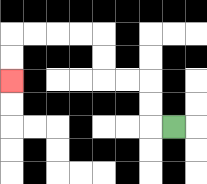{'start': '[7, 5]', 'end': '[0, 3]', 'path_directions': 'L,U,U,L,L,U,U,L,L,L,L,D,D', 'path_coordinates': '[[7, 5], [6, 5], [6, 4], [6, 3], [5, 3], [4, 3], [4, 2], [4, 1], [3, 1], [2, 1], [1, 1], [0, 1], [0, 2], [0, 3]]'}